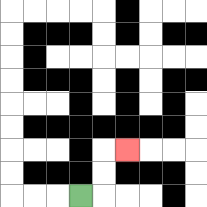{'start': '[3, 8]', 'end': '[5, 6]', 'path_directions': 'R,U,U,R', 'path_coordinates': '[[3, 8], [4, 8], [4, 7], [4, 6], [5, 6]]'}